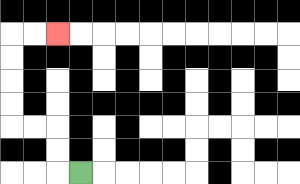{'start': '[3, 7]', 'end': '[2, 1]', 'path_directions': 'L,U,U,L,L,U,U,U,U,R,R', 'path_coordinates': '[[3, 7], [2, 7], [2, 6], [2, 5], [1, 5], [0, 5], [0, 4], [0, 3], [0, 2], [0, 1], [1, 1], [2, 1]]'}